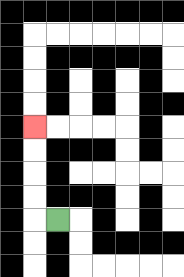{'start': '[2, 9]', 'end': '[1, 5]', 'path_directions': 'L,U,U,U,U', 'path_coordinates': '[[2, 9], [1, 9], [1, 8], [1, 7], [1, 6], [1, 5]]'}